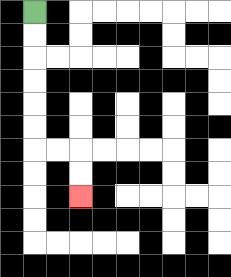{'start': '[1, 0]', 'end': '[3, 8]', 'path_directions': 'D,D,D,D,D,D,R,R,D,D', 'path_coordinates': '[[1, 0], [1, 1], [1, 2], [1, 3], [1, 4], [1, 5], [1, 6], [2, 6], [3, 6], [3, 7], [3, 8]]'}